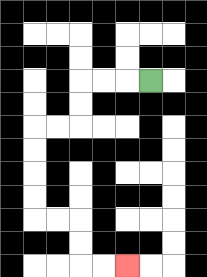{'start': '[6, 3]', 'end': '[5, 11]', 'path_directions': 'L,L,L,D,D,L,L,D,D,D,D,R,R,D,D,R,R', 'path_coordinates': '[[6, 3], [5, 3], [4, 3], [3, 3], [3, 4], [3, 5], [2, 5], [1, 5], [1, 6], [1, 7], [1, 8], [1, 9], [2, 9], [3, 9], [3, 10], [3, 11], [4, 11], [5, 11]]'}